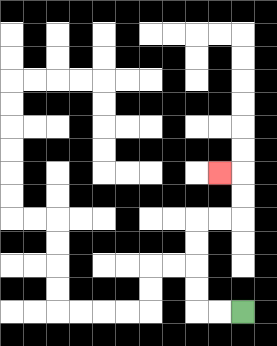{'start': '[10, 13]', 'end': '[9, 7]', 'path_directions': 'L,L,U,U,U,U,R,R,U,U,L', 'path_coordinates': '[[10, 13], [9, 13], [8, 13], [8, 12], [8, 11], [8, 10], [8, 9], [9, 9], [10, 9], [10, 8], [10, 7], [9, 7]]'}